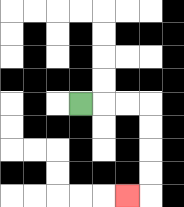{'start': '[3, 4]', 'end': '[5, 8]', 'path_directions': 'R,R,R,D,D,D,D,L', 'path_coordinates': '[[3, 4], [4, 4], [5, 4], [6, 4], [6, 5], [6, 6], [6, 7], [6, 8], [5, 8]]'}